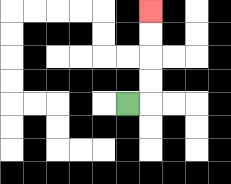{'start': '[5, 4]', 'end': '[6, 0]', 'path_directions': 'R,U,U,U,U', 'path_coordinates': '[[5, 4], [6, 4], [6, 3], [6, 2], [6, 1], [6, 0]]'}